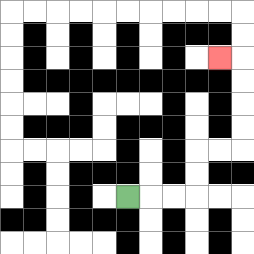{'start': '[5, 8]', 'end': '[9, 2]', 'path_directions': 'R,R,R,U,U,R,R,U,U,U,U,L', 'path_coordinates': '[[5, 8], [6, 8], [7, 8], [8, 8], [8, 7], [8, 6], [9, 6], [10, 6], [10, 5], [10, 4], [10, 3], [10, 2], [9, 2]]'}